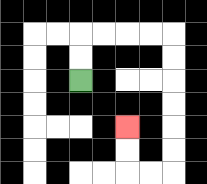{'start': '[3, 3]', 'end': '[5, 5]', 'path_directions': 'U,U,R,R,R,R,D,D,D,D,D,D,L,L,U,U', 'path_coordinates': '[[3, 3], [3, 2], [3, 1], [4, 1], [5, 1], [6, 1], [7, 1], [7, 2], [7, 3], [7, 4], [7, 5], [7, 6], [7, 7], [6, 7], [5, 7], [5, 6], [5, 5]]'}